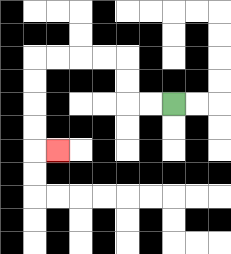{'start': '[7, 4]', 'end': '[2, 6]', 'path_directions': 'L,L,U,U,L,L,L,L,D,D,D,D,R', 'path_coordinates': '[[7, 4], [6, 4], [5, 4], [5, 3], [5, 2], [4, 2], [3, 2], [2, 2], [1, 2], [1, 3], [1, 4], [1, 5], [1, 6], [2, 6]]'}